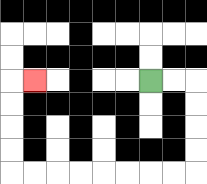{'start': '[6, 3]', 'end': '[1, 3]', 'path_directions': 'R,R,D,D,D,D,L,L,L,L,L,L,L,L,U,U,U,U,R', 'path_coordinates': '[[6, 3], [7, 3], [8, 3], [8, 4], [8, 5], [8, 6], [8, 7], [7, 7], [6, 7], [5, 7], [4, 7], [3, 7], [2, 7], [1, 7], [0, 7], [0, 6], [0, 5], [0, 4], [0, 3], [1, 3]]'}